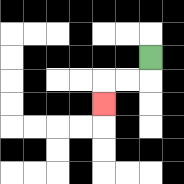{'start': '[6, 2]', 'end': '[4, 4]', 'path_directions': 'D,L,L,D', 'path_coordinates': '[[6, 2], [6, 3], [5, 3], [4, 3], [4, 4]]'}